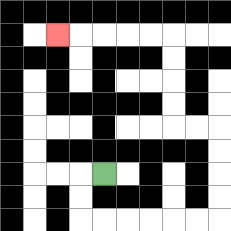{'start': '[4, 7]', 'end': '[2, 1]', 'path_directions': 'L,D,D,R,R,R,R,R,R,U,U,U,U,L,L,U,U,U,U,L,L,L,L,L', 'path_coordinates': '[[4, 7], [3, 7], [3, 8], [3, 9], [4, 9], [5, 9], [6, 9], [7, 9], [8, 9], [9, 9], [9, 8], [9, 7], [9, 6], [9, 5], [8, 5], [7, 5], [7, 4], [7, 3], [7, 2], [7, 1], [6, 1], [5, 1], [4, 1], [3, 1], [2, 1]]'}